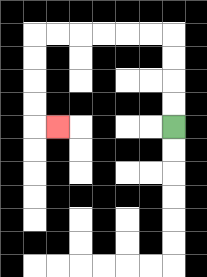{'start': '[7, 5]', 'end': '[2, 5]', 'path_directions': 'U,U,U,U,L,L,L,L,L,L,D,D,D,D,R', 'path_coordinates': '[[7, 5], [7, 4], [7, 3], [7, 2], [7, 1], [6, 1], [5, 1], [4, 1], [3, 1], [2, 1], [1, 1], [1, 2], [1, 3], [1, 4], [1, 5], [2, 5]]'}